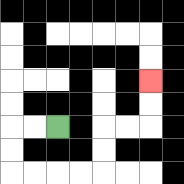{'start': '[2, 5]', 'end': '[6, 3]', 'path_directions': 'L,L,D,D,R,R,R,R,U,U,R,R,U,U', 'path_coordinates': '[[2, 5], [1, 5], [0, 5], [0, 6], [0, 7], [1, 7], [2, 7], [3, 7], [4, 7], [4, 6], [4, 5], [5, 5], [6, 5], [6, 4], [6, 3]]'}